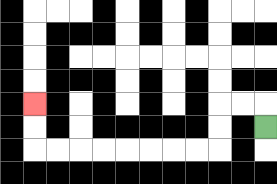{'start': '[11, 5]', 'end': '[1, 4]', 'path_directions': 'U,L,L,D,D,L,L,L,L,L,L,L,L,U,U', 'path_coordinates': '[[11, 5], [11, 4], [10, 4], [9, 4], [9, 5], [9, 6], [8, 6], [7, 6], [6, 6], [5, 6], [4, 6], [3, 6], [2, 6], [1, 6], [1, 5], [1, 4]]'}